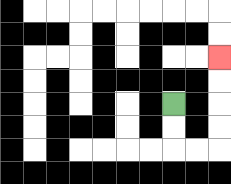{'start': '[7, 4]', 'end': '[9, 2]', 'path_directions': 'D,D,R,R,U,U,U,U', 'path_coordinates': '[[7, 4], [7, 5], [7, 6], [8, 6], [9, 6], [9, 5], [9, 4], [9, 3], [9, 2]]'}